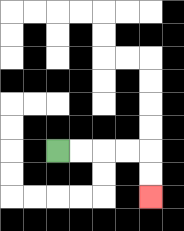{'start': '[2, 6]', 'end': '[6, 8]', 'path_directions': 'R,R,R,R,D,D', 'path_coordinates': '[[2, 6], [3, 6], [4, 6], [5, 6], [6, 6], [6, 7], [6, 8]]'}